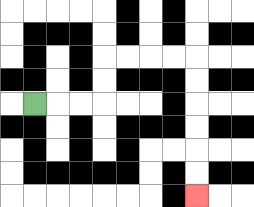{'start': '[1, 4]', 'end': '[8, 8]', 'path_directions': 'R,R,R,U,U,R,R,R,R,D,D,D,D,D,D', 'path_coordinates': '[[1, 4], [2, 4], [3, 4], [4, 4], [4, 3], [4, 2], [5, 2], [6, 2], [7, 2], [8, 2], [8, 3], [8, 4], [8, 5], [8, 6], [8, 7], [8, 8]]'}